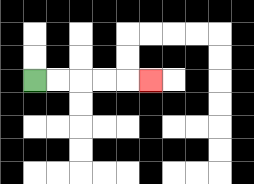{'start': '[1, 3]', 'end': '[6, 3]', 'path_directions': 'R,R,R,R,R', 'path_coordinates': '[[1, 3], [2, 3], [3, 3], [4, 3], [5, 3], [6, 3]]'}